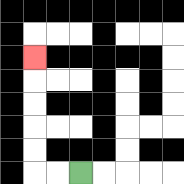{'start': '[3, 7]', 'end': '[1, 2]', 'path_directions': 'L,L,U,U,U,U,U', 'path_coordinates': '[[3, 7], [2, 7], [1, 7], [1, 6], [1, 5], [1, 4], [1, 3], [1, 2]]'}